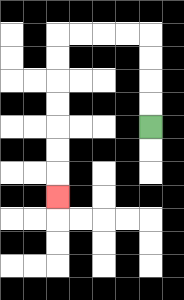{'start': '[6, 5]', 'end': '[2, 8]', 'path_directions': 'U,U,U,U,L,L,L,L,D,D,D,D,D,D,D', 'path_coordinates': '[[6, 5], [6, 4], [6, 3], [6, 2], [6, 1], [5, 1], [4, 1], [3, 1], [2, 1], [2, 2], [2, 3], [2, 4], [2, 5], [2, 6], [2, 7], [2, 8]]'}